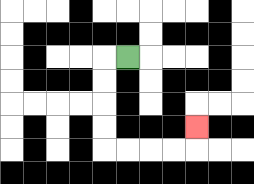{'start': '[5, 2]', 'end': '[8, 5]', 'path_directions': 'L,D,D,D,D,R,R,R,R,U', 'path_coordinates': '[[5, 2], [4, 2], [4, 3], [4, 4], [4, 5], [4, 6], [5, 6], [6, 6], [7, 6], [8, 6], [8, 5]]'}